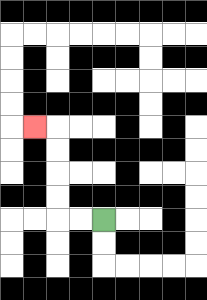{'start': '[4, 9]', 'end': '[1, 5]', 'path_directions': 'L,L,U,U,U,U,L', 'path_coordinates': '[[4, 9], [3, 9], [2, 9], [2, 8], [2, 7], [2, 6], [2, 5], [1, 5]]'}